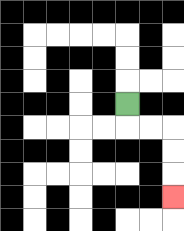{'start': '[5, 4]', 'end': '[7, 8]', 'path_directions': 'D,R,R,D,D,D', 'path_coordinates': '[[5, 4], [5, 5], [6, 5], [7, 5], [7, 6], [7, 7], [7, 8]]'}